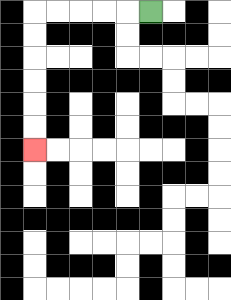{'start': '[6, 0]', 'end': '[1, 6]', 'path_directions': 'L,L,L,L,L,D,D,D,D,D,D', 'path_coordinates': '[[6, 0], [5, 0], [4, 0], [3, 0], [2, 0], [1, 0], [1, 1], [1, 2], [1, 3], [1, 4], [1, 5], [1, 6]]'}